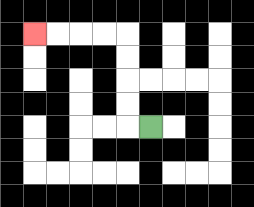{'start': '[6, 5]', 'end': '[1, 1]', 'path_directions': 'L,U,U,U,U,L,L,L,L', 'path_coordinates': '[[6, 5], [5, 5], [5, 4], [5, 3], [5, 2], [5, 1], [4, 1], [3, 1], [2, 1], [1, 1]]'}